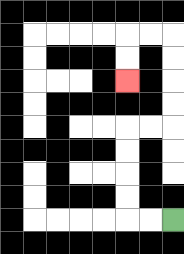{'start': '[7, 9]', 'end': '[5, 3]', 'path_directions': 'L,L,U,U,U,U,R,R,U,U,U,U,L,L,D,D', 'path_coordinates': '[[7, 9], [6, 9], [5, 9], [5, 8], [5, 7], [5, 6], [5, 5], [6, 5], [7, 5], [7, 4], [7, 3], [7, 2], [7, 1], [6, 1], [5, 1], [5, 2], [5, 3]]'}